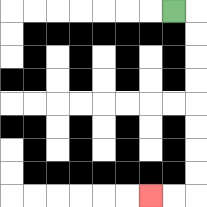{'start': '[7, 0]', 'end': '[6, 8]', 'path_directions': 'R,D,D,D,D,D,D,D,D,L,L', 'path_coordinates': '[[7, 0], [8, 0], [8, 1], [8, 2], [8, 3], [8, 4], [8, 5], [8, 6], [8, 7], [8, 8], [7, 8], [6, 8]]'}